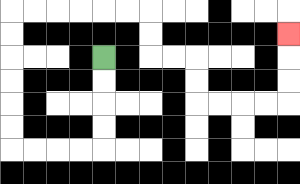{'start': '[4, 2]', 'end': '[12, 1]', 'path_directions': 'D,D,D,D,L,L,L,L,U,U,U,U,U,U,R,R,R,R,R,R,D,D,R,R,D,D,R,R,R,R,U,U,U', 'path_coordinates': '[[4, 2], [4, 3], [4, 4], [4, 5], [4, 6], [3, 6], [2, 6], [1, 6], [0, 6], [0, 5], [0, 4], [0, 3], [0, 2], [0, 1], [0, 0], [1, 0], [2, 0], [3, 0], [4, 0], [5, 0], [6, 0], [6, 1], [6, 2], [7, 2], [8, 2], [8, 3], [8, 4], [9, 4], [10, 4], [11, 4], [12, 4], [12, 3], [12, 2], [12, 1]]'}